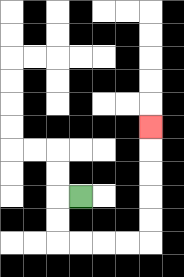{'start': '[3, 8]', 'end': '[6, 5]', 'path_directions': 'L,D,D,R,R,R,R,U,U,U,U,U', 'path_coordinates': '[[3, 8], [2, 8], [2, 9], [2, 10], [3, 10], [4, 10], [5, 10], [6, 10], [6, 9], [6, 8], [6, 7], [6, 6], [6, 5]]'}